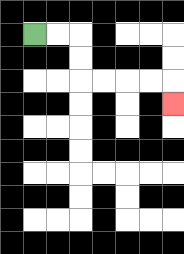{'start': '[1, 1]', 'end': '[7, 4]', 'path_directions': 'R,R,D,D,R,R,R,R,D', 'path_coordinates': '[[1, 1], [2, 1], [3, 1], [3, 2], [3, 3], [4, 3], [5, 3], [6, 3], [7, 3], [7, 4]]'}